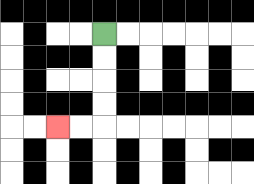{'start': '[4, 1]', 'end': '[2, 5]', 'path_directions': 'D,D,D,D,L,L', 'path_coordinates': '[[4, 1], [4, 2], [4, 3], [4, 4], [4, 5], [3, 5], [2, 5]]'}